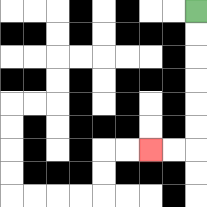{'start': '[8, 0]', 'end': '[6, 6]', 'path_directions': 'D,D,D,D,D,D,L,L', 'path_coordinates': '[[8, 0], [8, 1], [8, 2], [8, 3], [8, 4], [8, 5], [8, 6], [7, 6], [6, 6]]'}